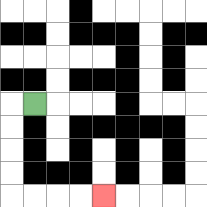{'start': '[1, 4]', 'end': '[4, 8]', 'path_directions': 'L,D,D,D,D,R,R,R,R', 'path_coordinates': '[[1, 4], [0, 4], [0, 5], [0, 6], [0, 7], [0, 8], [1, 8], [2, 8], [3, 8], [4, 8]]'}